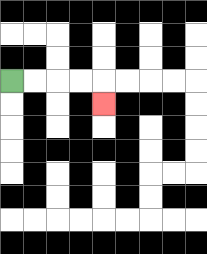{'start': '[0, 3]', 'end': '[4, 4]', 'path_directions': 'R,R,R,R,D', 'path_coordinates': '[[0, 3], [1, 3], [2, 3], [3, 3], [4, 3], [4, 4]]'}